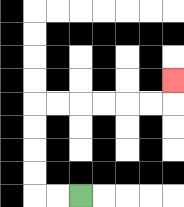{'start': '[3, 8]', 'end': '[7, 3]', 'path_directions': 'L,L,U,U,U,U,R,R,R,R,R,R,U', 'path_coordinates': '[[3, 8], [2, 8], [1, 8], [1, 7], [1, 6], [1, 5], [1, 4], [2, 4], [3, 4], [4, 4], [5, 4], [6, 4], [7, 4], [7, 3]]'}